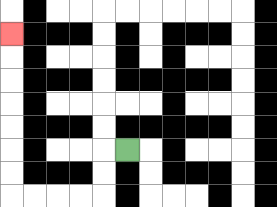{'start': '[5, 6]', 'end': '[0, 1]', 'path_directions': 'L,D,D,L,L,L,L,U,U,U,U,U,U,U', 'path_coordinates': '[[5, 6], [4, 6], [4, 7], [4, 8], [3, 8], [2, 8], [1, 8], [0, 8], [0, 7], [0, 6], [0, 5], [0, 4], [0, 3], [0, 2], [0, 1]]'}